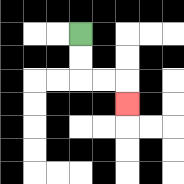{'start': '[3, 1]', 'end': '[5, 4]', 'path_directions': 'D,D,R,R,D', 'path_coordinates': '[[3, 1], [3, 2], [3, 3], [4, 3], [5, 3], [5, 4]]'}